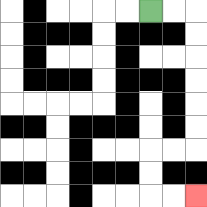{'start': '[6, 0]', 'end': '[8, 8]', 'path_directions': 'R,R,D,D,D,D,D,D,L,L,D,D,R,R', 'path_coordinates': '[[6, 0], [7, 0], [8, 0], [8, 1], [8, 2], [8, 3], [8, 4], [8, 5], [8, 6], [7, 6], [6, 6], [6, 7], [6, 8], [7, 8], [8, 8]]'}